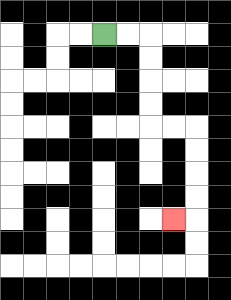{'start': '[4, 1]', 'end': '[7, 9]', 'path_directions': 'R,R,D,D,D,D,R,R,D,D,D,D,L', 'path_coordinates': '[[4, 1], [5, 1], [6, 1], [6, 2], [6, 3], [6, 4], [6, 5], [7, 5], [8, 5], [8, 6], [8, 7], [8, 8], [8, 9], [7, 9]]'}